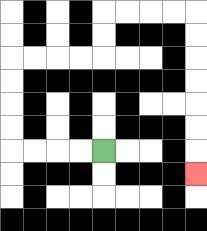{'start': '[4, 6]', 'end': '[8, 7]', 'path_directions': 'L,L,L,L,U,U,U,U,R,R,R,R,U,U,R,R,R,R,D,D,D,D,D,D,D', 'path_coordinates': '[[4, 6], [3, 6], [2, 6], [1, 6], [0, 6], [0, 5], [0, 4], [0, 3], [0, 2], [1, 2], [2, 2], [3, 2], [4, 2], [4, 1], [4, 0], [5, 0], [6, 0], [7, 0], [8, 0], [8, 1], [8, 2], [8, 3], [8, 4], [8, 5], [8, 6], [8, 7]]'}